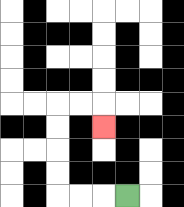{'start': '[5, 8]', 'end': '[4, 5]', 'path_directions': 'L,L,L,U,U,U,U,R,R,D', 'path_coordinates': '[[5, 8], [4, 8], [3, 8], [2, 8], [2, 7], [2, 6], [2, 5], [2, 4], [3, 4], [4, 4], [4, 5]]'}